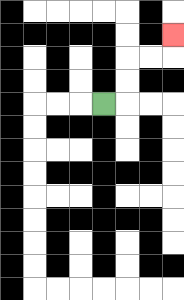{'start': '[4, 4]', 'end': '[7, 1]', 'path_directions': 'R,U,U,R,R,U', 'path_coordinates': '[[4, 4], [5, 4], [5, 3], [5, 2], [6, 2], [7, 2], [7, 1]]'}